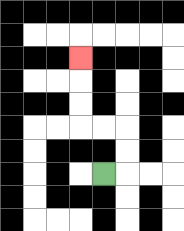{'start': '[4, 7]', 'end': '[3, 2]', 'path_directions': 'R,U,U,L,L,U,U,U', 'path_coordinates': '[[4, 7], [5, 7], [5, 6], [5, 5], [4, 5], [3, 5], [3, 4], [3, 3], [3, 2]]'}